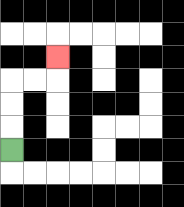{'start': '[0, 6]', 'end': '[2, 2]', 'path_directions': 'U,U,U,R,R,U', 'path_coordinates': '[[0, 6], [0, 5], [0, 4], [0, 3], [1, 3], [2, 3], [2, 2]]'}